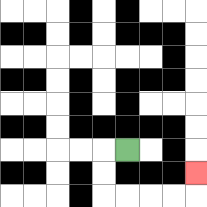{'start': '[5, 6]', 'end': '[8, 7]', 'path_directions': 'L,D,D,R,R,R,R,U', 'path_coordinates': '[[5, 6], [4, 6], [4, 7], [4, 8], [5, 8], [6, 8], [7, 8], [8, 8], [8, 7]]'}